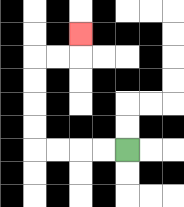{'start': '[5, 6]', 'end': '[3, 1]', 'path_directions': 'L,L,L,L,U,U,U,U,R,R,U', 'path_coordinates': '[[5, 6], [4, 6], [3, 6], [2, 6], [1, 6], [1, 5], [1, 4], [1, 3], [1, 2], [2, 2], [3, 2], [3, 1]]'}